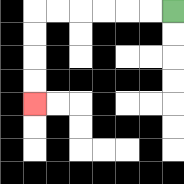{'start': '[7, 0]', 'end': '[1, 4]', 'path_directions': 'L,L,L,L,L,L,D,D,D,D', 'path_coordinates': '[[7, 0], [6, 0], [5, 0], [4, 0], [3, 0], [2, 0], [1, 0], [1, 1], [1, 2], [1, 3], [1, 4]]'}